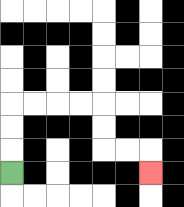{'start': '[0, 7]', 'end': '[6, 7]', 'path_directions': 'U,U,U,R,R,R,R,D,D,R,R,D', 'path_coordinates': '[[0, 7], [0, 6], [0, 5], [0, 4], [1, 4], [2, 4], [3, 4], [4, 4], [4, 5], [4, 6], [5, 6], [6, 6], [6, 7]]'}